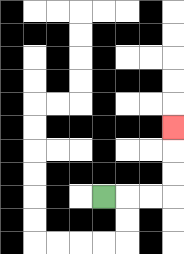{'start': '[4, 8]', 'end': '[7, 5]', 'path_directions': 'R,R,R,U,U,U', 'path_coordinates': '[[4, 8], [5, 8], [6, 8], [7, 8], [7, 7], [7, 6], [7, 5]]'}